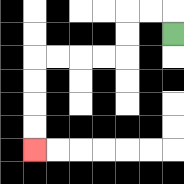{'start': '[7, 1]', 'end': '[1, 6]', 'path_directions': 'U,L,L,D,D,L,L,L,L,D,D,D,D', 'path_coordinates': '[[7, 1], [7, 0], [6, 0], [5, 0], [5, 1], [5, 2], [4, 2], [3, 2], [2, 2], [1, 2], [1, 3], [1, 4], [1, 5], [1, 6]]'}